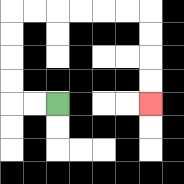{'start': '[2, 4]', 'end': '[6, 4]', 'path_directions': 'L,L,U,U,U,U,R,R,R,R,R,R,D,D,D,D', 'path_coordinates': '[[2, 4], [1, 4], [0, 4], [0, 3], [0, 2], [0, 1], [0, 0], [1, 0], [2, 0], [3, 0], [4, 0], [5, 0], [6, 0], [6, 1], [6, 2], [6, 3], [6, 4]]'}